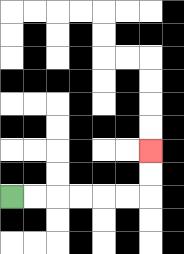{'start': '[0, 8]', 'end': '[6, 6]', 'path_directions': 'R,R,R,R,R,R,U,U', 'path_coordinates': '[[0, 8], [1, 8], [2, 8], [3, 8], [4, 8], [5, 8], [6, 8], [6, 7], [6, 6]]'}